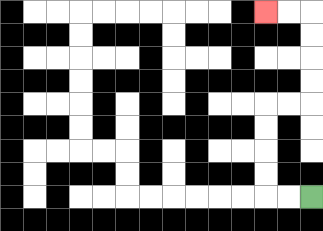{'start': '[13, 8]', 'end': '[11, 0]', 'path_directions': 'L,L,U,U,U,U,R,R,U,U,U,U,L,L', 'path_coordinates': '[[13, 8], [12, 8], [11, 8], [11, 7], [11, 6], [11, 5], [11, 4], [12, 4], [13, 4], [13, 3], [13, 2], [13, 1], [13, 0], [12, 0], [11, 0]]'}